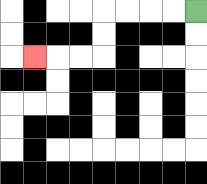{'start': '[8, 0]', 'end': '[1, 2]', 'path_directions': 'L,L,L,L,D,D,L,L,L', 'path_coordinates': '[[8, 0], [7, 0], [6, 0], [5, 0], [4, 0], [4, 1], [4, 2], [3, 2], [2, 2], [1, 2]]'}